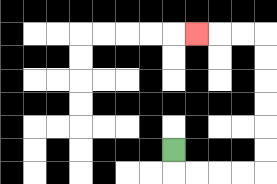{'start': '[7, 6]', 'end': '[8, 1]', 'path_directions': 'D,R,R,R,R,U,U,U,U,U,U,L,L,L', 'path_coordinates': '[[7, 6], [7, 7], [8, 7], [9, 7], [10, 7], [11, 7], [11, 6], [11, 5], [11, 4], [11, 3], [11, 2], [11, 1], [10, 1], [9, 1], [8, 1]]'}